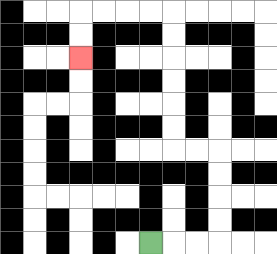{'start': '[6, 10]', 'end': '[3, 2]', 'path_directions': 'R,R,R,U,U,U,U,L,L,U,U,U,U,U,U,L,L,L,L,D,D', 'path_coordinates': '[[6, 10], [7, 10], [8, 10], [9, 10], [9, 9], [9, 8], [9, 7], [9, 6], [8, 6], [7, 6], [7, 5], [7, 4], [7, 3], [7, 2], [7, 1], [7, 0], [6, 0], [5, 0], [4, 0], [3, 0], [3, 1], [3, 2]]'}